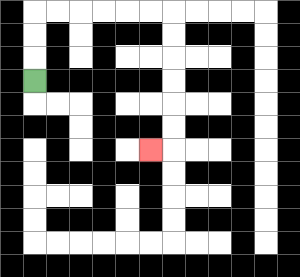{'start': '[1, 3]', 'end': '[6, 6]', 'path_directions': 'U,U,U,R,R,R,R,R,R,D,D,D,D,D,D,L', 'path_coordinates': '[[1, 3], [1, 2], [1, 1], [1, 0], [2, 0], [3, 0], [4, 0], [5, 0], [6, 0], [7, 0], [7, 1], [7, 2], [7, 3], [7, 4], [7, 5], [7, 6], [6, 6]]'}